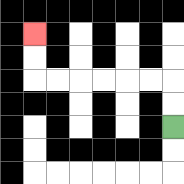{'start': '[7, 5]', 'end': '[1, 1]', 'path_directions': 'U,U,L,L,L,L,L,L,U,U', 'path_coordinates': '[[7, 5], [7, 4], [7, 3], [6, 3], [5, 3], [4, 3], [3, 3], [2, 3], [1, 3], [1, 2], [1, 1]]'}